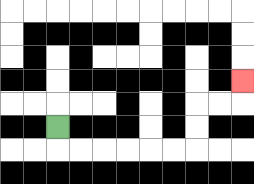{'start': '[2, 5]', 'end': '[10, 3]', 'path_directions': 'D,R,R,R,R,R,R,U,U,R,R,U', 'path_coordinates': '[[2, 5], [2, 6], [3, 6], [4, 6], [5, 6], [6, 6], [7, 6], [8, 6], [8, 5], [8, 4], [9, 4], [10, 4], [10, 3]]'}